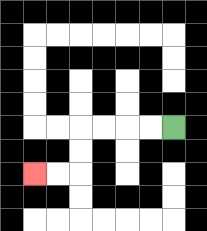{'start': '[7, 5]', 'end': '[1, 7]', 'path_directions': 'L,L,L,L,D,D,L,L', 'path_coordinates': '[[7, 5], [6, 5], [5, 5], [4, 5], [3, 5], [3, 6], [3, 7], [2, 7], [1, 7]]'}